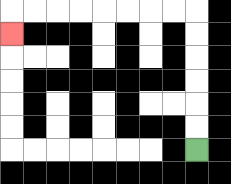{'start': '[8, 6]', 'end': '[0, 1]', 'path_directions': 'U,U,U,U,U,U,L,L,L,L,L,L,L,L,D', 'path_coordinates': '[[8, 6], [8, 5], [8, 4], [8, 3], [8, 2], [8, 1], [8, 0], [7, 0], [6, 0], [5, 0], [4, 0], [3, 0], [2, 0], [1, 0], [0, 0], [0, 1]]'}